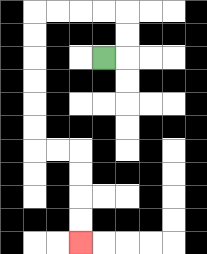{'start': '[4, 2]', 'end': '[3, 10]', 'path_directions': 'R,U,U,L,L,L,L,D,D,D,D,D,D,R,R,D,D,D,D', 'path_coordinates': '[[4, 2], [5, 2], [5, 1], [5, 0], [4, 0], [3, 0], [2, 0], [1, 0], [1, 1], [1, 2], [1, 3], [1, 4], [1, 5], [1, 6], [2, 6], [3, 6], [3, 7], [3, 8], [3, 9], [3, 10]]'}